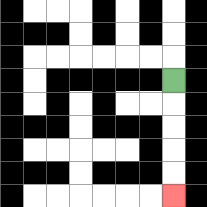{'start': '[7, 3]', 'end': '[7, 8]', 'path_directions': 'D,D,D,D,D', 'path_coordinates': '[[7, 3], [7, 4], [7, 5], [7, 6], [7, 7], [7, 8]]'}